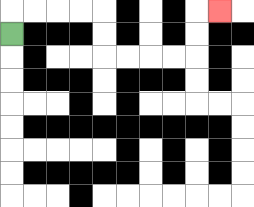{'start': '[0, 1]', 'end': '[9, 0]', 'path_directions': 'U,R,R,R,R,D,D,R,R,R,R,U,U,R', 'path_coordinates': '[[0, 1], [0, 0], [1, 0], [2, 0], [3, 0], [4, 0], [4, 1], [4, 2], [5, 2], [6, 2], [7, 2], [8, 2], [8, 1], [8, 0], [9, 0]]'}